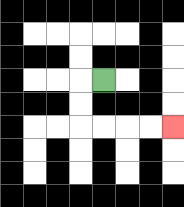{'start': '[4, 3]', 'end': '[7, 5]', 'path_directions': 'L,D,D,R,R,R,R', 'path_coordinates': '[[4, 3], [3, 3], [3, 4], [3, 5], [4, 5], [5, 5], [6, 5], [7, 5]]'}